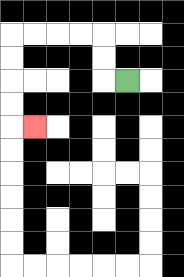{'start': '[5, 3]', 'end': '[1, 5]', 'path_directions': 'L,U,U,L,L,L,L,D,D,D,D,R', 'path_coordinates': '[[5, 3], [4, 3], [4, 2], [4, 1], [3, 1], [2, 1], [1, 1], [0, 1], [0, 2], [0, 3], [0, 4], [0, 5], [1, 5]]'}